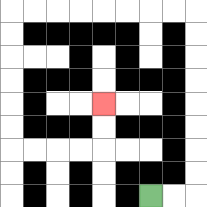{'start': '[6, 8]', 'end': '[4, 4]', 'path_directions': 'R,R,U,U,U,U,U,U,U,U,L,L,L,L,L,L,L,L,D,D,D,D,D,D,R,R,R,R,U,U', 'path_coordinates': '[[6, 8], [7, 8], [8, 8], [8, 7], [8, 6], [8, 5], [8, 4], [8, 3], [8, 2], [8, 1], [8, 0], [7, 0], [6, 0], [5, 0], [4, 0], [3, 0], [2, 0], [1, 0], [0, 0], [0, 1], [0, 2], [0, 3], [0, 4], [0, 5], [0, 6], [1, 6], [2, 6], [3, 6], [4, 6], [4, 5], [4, 4]]'}